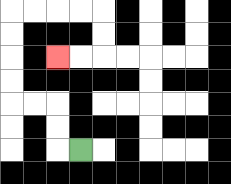{'start': '[3, 6]', 'end': '[2, 2]', 'path_directions': 'L,U,U,L,L,U,U,U,U,R,R,R,R,D,D,L,L', 'path_coordinates': '[[3, 6], [2, 6], [2, 5], [2, 4], [1, 4], [0, 4], [0, 3], [0, 2], [0, 1], [0, 0], [1, 0], [2, 0], [3, 0], [4, 0], [4, 1], [4, 2], [3, 2], [2, 2]]'}